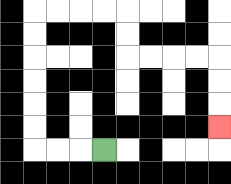{'start': '[4, 6]', 'end': '[9, 5]', 'path_directions': 'L,L,L,U,U,U,U,U,U,R,R,R,R,D,D,R,R,R,R,D,D,D', 'path_coordinates': '[[4, 6], [3, 6], [2, 6], [1, 6], [1, 5], [1, 4], [1, 3], [1, 2], [1, 1], [1, 0], [2, 0], [3, 0], [4, 0], [5, 0], [5, 1], [5, 2], [6, 2], [7, 2], [8, 2], [9, 2], [9, 3], [9, 4], [9, 5]]'}